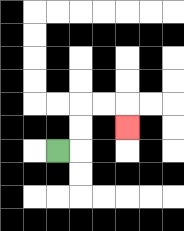{'start': '[2, 6]', 'end': '[5, 5]', 'path_directions': 'R,U,U,R,R,D', 'path_coordinates': '[[2, 6], [3, 6], [3, 5], [3, 4], [4, 4], [5, 4], [5, 5]]'}